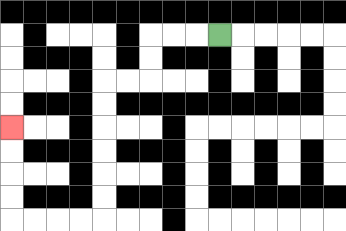{'start': '[9, 1]', 'end': '[0, 5]', 'path_directions': 'L,L,L,D,D,L,L,D,D,D,D,D,D,L,L,L,L,U,U,U,U', 'path_coordinates': '[[9, 1], [8, 1], [7, 1], [6, 1], [6, 2], [6, 3], [5, 3], [4, 3], [4, 4], [4, 5], [4, 6], [4, 7], [4, 8], [4, 9], [3, 9], [2, 9], [1, 9], [0, 9], [0, 8], [0, 7], [0, 6], [0, 5]]'}